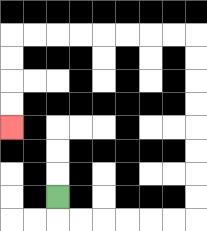{'start': '[2, 8]', 'end': '[0, 5]', 'path_directions': 'D,R,R,R,R,R,R,U,U,U,U,U,U,U,U,L,L,L,L,L,L,L,L,D,D,D,D', 'path_coordinates': '[[2, 8], [2, 9], [3, 9], [4, 9], [5, 9], [6, 9], [7, 9], [8, 9], [8, 8], [8, 7], [8, 6], [8, 5], [8, 4], [8, 3], [8, 2], [8, 1], [7, 1], [6, 1], [5, 1], [4, 1], [3, 1], [2, 1], [1, 1], [0, 1], [0, 2], [0, 3], [0, 4], [0, 5]]'}